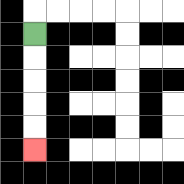{'start': '[1, 1]', 'end': '[1, 6]', 'path_directions': 'D,D,D,D,D', 'path_coordinates': '[[1, 1], [1, 2], [1, 3], [1, 4], [1, 5], [1, 6]]'}